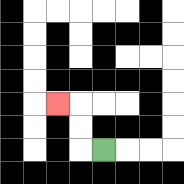{'start': '[4, 6]', 'end': '[2, 4]', 'path_directions': 'L,U,U,L', 'path_coordinates': '[[4, 6], [3, 6], [3, 5], [3, 4], [2, 4]]'}